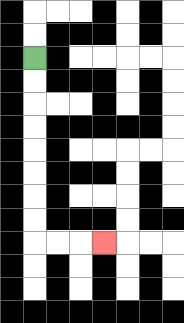{'start': '[1, 2]', 'end': '[4, 10]', 'path_directions': 'D,D,D,D,D,D,D,D,R,R,R', 'path_coordinates': '[[1, 2], [1, 3], [1, 4], [1, 5], [1, 6], [1, 7], [1, 8], [1, 9], [1, 10], [2, 10], [3, 10], [4, 10]]'}